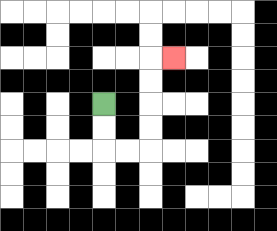{'start': '[4, 4]', 'end': '[7, 2]', 'path_directions': 'D,D,R,R,U,U,U,U,R', 'path_coordinates': '[[4, 4], [4, 5], [4, 6], [5, 6], [6, 6], [6, 5], [6, 4], [6, 3], [6, 2], [7, 2]]'}